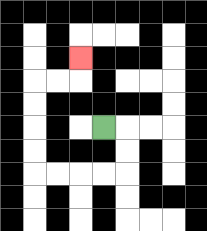{'start': '[4, 5]', 'end': '[3, 2]', 'path_directions': 'R,D,D,L,L,L,L,U,U,U,U,R,R,U', 'path_coordinates': '[[4, 5], [5, 5], [5, 6], [5, 7], [4, 7], [3, 7], [2, 7], [1, 7], [1, 6], [1, 5], [1, 4], [1, 3], [2, 3], [3, 3], [3, 2]]'}